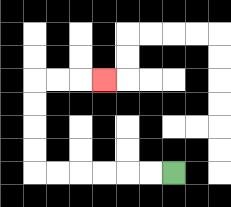{'start': '[7, 7]', 'end': '[4, 3]', 'path_directions': 'L,L,L,L,L,L,U,U,U,U,R,R,R', 'path_coordinates': '[[7, 7], [6, 7], [5, 7], [4, 7], [3, 7], [2, 7], [1, 7], [1, 6], [1, 5], [1, 4], [1, 3], [2, 3], [3, 3], [4, 3]]'}